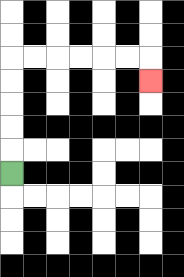{'start': '[0, 7]', 'end': '[6, 3]', 'path_directions': 'U,U,U,U,U,R,R,R,R,R,R,D', 'path_coordinates': '[[0, 7], [0, 6], [0, 5], [0, 4], [0, 3], [0, 2], [1, 2], [2, 2], [3, 2], [4, 2], [5, 2], [6, 2], [6, 3]]'}